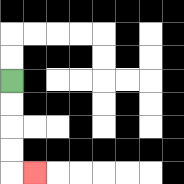{'start': '[0, 3]', 'end': '[1, 7]', 'path_directions': 'D,D,D,D,R', 'path_coordinates': '[[0, 3], [0, 4], [0, 5], [0, 6], [0, 7], [1, 7]]'}